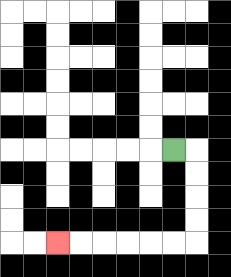{'start': '[7, 6]', 'end': '[2, 10]', 'path_directions': 'R,D,D,D,D,L,L,L,L,L,L', 'path_coordinates': '[[7, 6], [8, 6], [8, 7], [8, 8], [8, 9], [8, 10], [7, 10], [6, 10], [5, 10], [4, 10], [3, 10], [2, 10]]'}